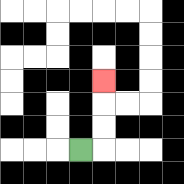{'start': '[3, 6]', 'end': '[4, 3]', 'path_directions': 'R,U,U,U', 'path_coordinates': '[[3, 6], [4, 6], [4, 5], [4, 4], [4, 3]]'}